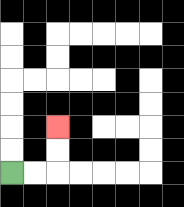{'start': '[0, 7]', 'end': '[2, 5]', 'path_directions': 'R,R,U,U', 'path_coordinates': '[[0, 7], [1, 7], [2, 7], [2, 6], [2, 5]]'}